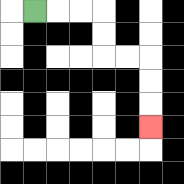{'start': '[1, 0]', 'end': '[6, 5]', 'path_directions': 'R,R,R,D,D,R,R,D,D,D', 'path_coordinates': '[[1, 0], [2, 0], [3, 0], [4, 0], [4, 1], [4, 2], [5, 2], [6, 2], [6, 3], [6, 4], [6, 5]]'}